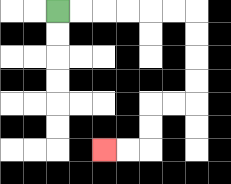{'start': '[2, 0]', 'end': '[4, 6]', 'path_directions': 'R,R,R,R,R,R,D,D,D,D,L,L,D,D,L,L', 'path_coordinates': '[[2, 0], [3, 0], [4, 0], [5, 0], [6, 0], [7, 0], [8, 0], [8, 1], [8, 2], [8, 3], [8, 4], [7, 4], [6, 4], [6, 5], [6, 6], [5, 6], [4, 6]]'}